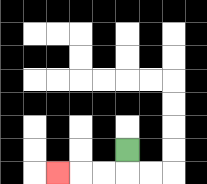{'start': '[5, 6]', 'end': '[2, 7]', 'path_directions': 'D,L,L,L', 'path_coordinates': '[[5, 6], [5, 7], [4, 7], [3, 7], [2, 7]]'}